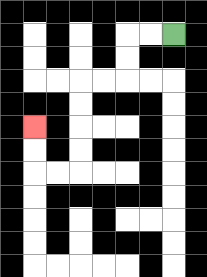{'start': '[7, 1]', 'end': '[1, 5]', 'path_directions': 'L,L,D,D,L,L,D,D,D,D,L,L,U,U', 'path_coordinates': '[[7, 1], [6, 1], [5, 1], [5, 2], [5, 3], [4, 3], [3, 3], [3, 4], [3, 5], [3, 6], [3, 7], [2, 7], [1, 7], [1, 6], [1, 5]]'}